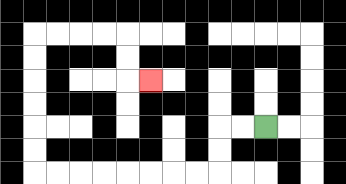{'start': '[11, 5]', 'end': '[6, 3]', 'path_directions': 'L,L,D,D,L,L,L,L,L,L,L,L,U,U,U,U,U,U,R,R,R,R,D,D,R', 'path_coordinates': '[[11, 5], [10, 5], [9, 5], [9, 6], [9, 7], [8, 7], [7, 7], [6, 7], [5, 7], [4, 7], [3, 7], [2, 7], [1, 7], [1, 6], [1, 5], [1, 4], [1, 3], [1, 2], [1, 1], [2, 1], [3, 1], [4, 1], [5, 1], [5, 2], [5, 3], [6, 3]]'}